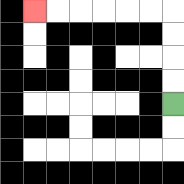{'start': '[7, 4]', 'end': '[1, 0]', 'path_directions': 'U,U,U,U,L,L,L,L,L,L', 'path_coordinates': '[[7, 4], [7, 3], [7, 2], [7, 1], [7, 0], [6, 0], [5, 0], [4, 0], [3, 0], [2, 0], [1, 0]]'}